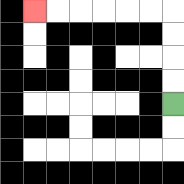{'start': '[7, 4]', 'end': '[1, 0]', 'path_directions': 'U,U,U,U,L,L,L,L,L,L', 'path_coordinates': '[[7, 4], [7, 3], [7, 2], [7, 1], [7, 0], [6, 0], [5, 0], [4, 0], [3, 0], [2, 0], [1, 0]]'}